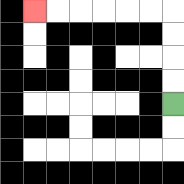{'start': '[7, 4]', 'end': '[1, 0]', 'path_directions': 'U,U,U,U,L,L,L,L,L,L', 'path_coordinates': '[[7, 4], [7, 3], [7, 2], [7, 1], [7, 0], [6, 0], [5, 0], [4, 0], [3, 0], [2, 0], [1, 0]]'}